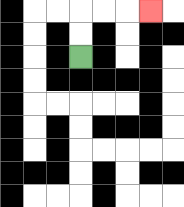{'start': '[3, 2]', 'end': '[6, 0]', 'path_directions': 'U,U,R,R,R', 'path_coordinates': '[[3, 2], [3, 1], [3, 0], [4, 0], [5, 0], [6, 0]]'}